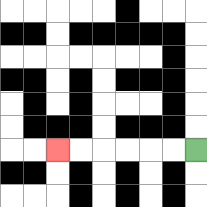{'start': '[8, 6]', 'end': '[2, 6]', 'path_directions': 'L,L,L,L,L,L', 'path_coordinates': '[[8, 6], [7, 6], [6, 6], [5, 6], [4, 6], [3, 6], [2, 6]]'}